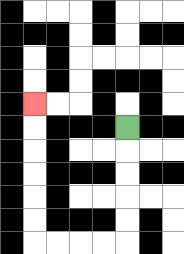{'start': '[5, 5]', 'end': '[1, 4]', 'path_directions': 'D,D,D,D,D,L,L,L,L,U,U,U,U,U,U', 'path_coordinates': '[[5, 5], [5, 6], [5, 7], [5, 8], [5, 9], [5, 10], [4, 10], [3, 10], [2, 10], [1, 10], [1, 9], [1, 8], [1, 7], [1, 6], [1, 5], [1, 4]]'}